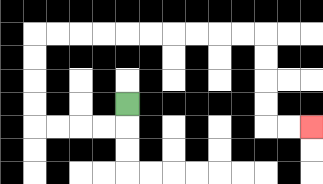{'start': '[5, 4]', 'end': '[13, 5]', 'path_directions': 'D,L,L,L,L,U,U,U,U,R,R,R,R,R,R,R,R,R,R,D,D,D,D,R,R', 'path_coordinates': '[[5, 4], [5, 5], [4, 5], [3, 5], [2, 5], [1, 5], [1, 4], [1, 3], [1, 2], [1, 1], [2, 1], [3, 1], [4, 1], [5, 1], [6, 1], [7, 1], [8, 1], [9, 1], [10, 1], [11, 1], [11, 2], [11, 3], [11, 4], [11, 5], [12, 5], [13, 5]]'}